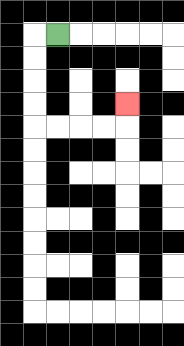{'start': '[2, 1]', 'end': '[5, 4]', 'path_directions': 'L,D,D,D,D,R,R,R,R,U', 'path_coordinates': '[[2, 1], [1, 1], [1, 2], [1, 3], [1, 4], [1, 5], [2, 5], [3, 5], [4, 5], [5, 5], [5, 4]]'}